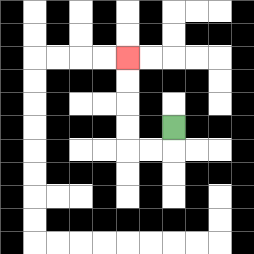{'start': '[7, 5]', 'end': '[5, 2]', 'path_directions': 'D,L,L,U,U,U,U', 'path_coordinates': '[[7, 5], [7, 6], [6, 6], [5, 6], [5, 5], [5, 4], [5, 3], [5, 2]]'}